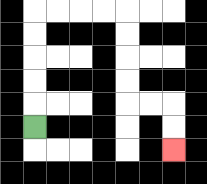{'start': '[1, 5]', 'end': '[7, 6]', 'path_directions': 'U,U,U,U,U,R,R,R,R,D,D,D,D,R,R,D,D', 'path_coordinates': '[[1, 5], [1, 4], [1, 3], [1, 2], [1, 1], [1, 0], [2, 0], [3, 0], [4, 0], [5, 0], [5, 1], [5, 2], [5, 3], [5, 4], [6, 4], [7, 4], [7, 5], [7, 6]]'}